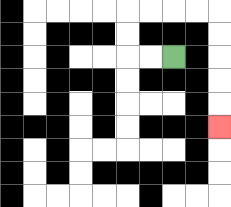{'start': '[7, 2]', 'end': '[9, 5]', 'path_directions': 'L,L,U,U,R,R,R,R,D,D,D,D,D', 'path_coordinates': '[[7, 2], [6, 2], [5, 2], [5, 1], [5, 0], [6, 0], [7, 0], [8, 0], [9, 0], [9, 1], [9, 2], [9, 3], [9, 4], [9, 5]]'}